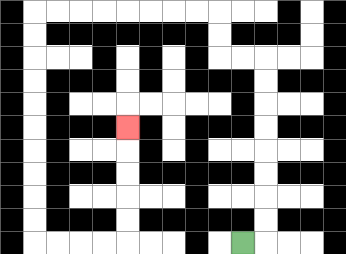{'start': '[10, 10]', 'end': '[5, 5]', 'path_directions': 'R,U,U,U,U,U,U,U,U,L,L,U,U,L,L,L,L,L,L,L,L,D,D,D,D,D,D,D,D,D,D,R,R,R,R,U,U,U,U,U', 'path_coordinates': '[[10, 10], [11, 10], [11, 9], [11, 8], [11, 7], [11, 6], [11, 5], [11, 4], [11, 3], [11, 2], [10, 2], [9, 2], [9, 1], [9, 0], [8, 0], [7, 0], [6, 0], [5, 0], [4, 0], [3, 0], [2, 0], [1, 0], [1, 1], [1, 2], [1, 3], [1, 4], [1, 5], [1, 6], [1, 7], [1, 8], [1, 9], [1, 10], [2, 10], [3, 10], [4, 10], [5, 10], [5, 9], [5, 8], [5, 7], [5, 6], [5, 5]]'}